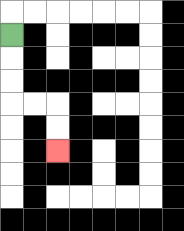{'start': '[0, 1]', 'end': '[2, 6]', 'path_directions': 'D,D,D,R,R,D,D', 'path_coordinates': '[[0, 1], [0, 2], [0, 3], [0, 4], [1, 4], [2, 4], [2, 5], [2, 6]]'}